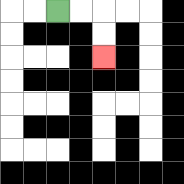{'start': '[2, 0]', 'end': '[4, 2]', 'path_directions': 'R,R,D,D', 'path_coordinates': '[[2, 0], [3, 0], [4, 0], [4, 1], [4, 2]]'}